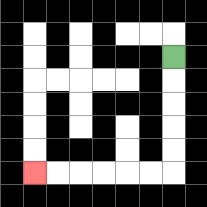{'start': '[7, 2]', 'end': '[1, 7]', 'path_directions': 'D,D,D,D,D,L,L,L,L,L,L', 'path_coordinates': '[[7, 2], [7, 3], [7, 4], [7, 5], [7, 6], [7, 7], [6, 7], [5, 7], [4, 7], [3, 7], [2, 7], [1, 7]]'}